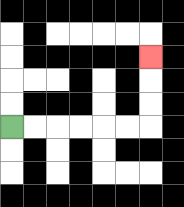{'start': '[0, 5]', 'end': '[6, 2]', 'path_directions': 'R,R,R,R,R,R,U,U,U', 'path_coordinates': '[[0, 5], [1, 5], [2, 5], [3, 5], [4, 5], [5, 5], [6, 5], [6, 4], [6, 3], [6, 2]]'}